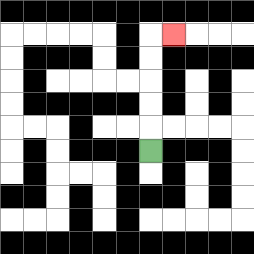{'start': '[6, 6]', 'end': '[7, 1]', 'path_directions': 'U,U,U,U,U,R', 'path_coordinates': '[[6, 6], [6, 5], [6, 4], [6, 3], [6, 2], [6, 1], [7, 1]]'}